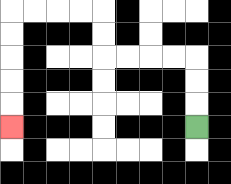{'start': '[8, 5]', 'end': '[0, 5]', 'path_directions': 'U,U,U,L,L,L,L,U,U,L,L,L,L,D,D,D,D,D', 'path_coordinates': '[[8, 5], [8, 4], [8, 3], [8, 2], [7, 2], [6, 2], [5, 2], [4, 2], [4, 1], [4, 0], [3, 0], [2, 0], [1, 0], [0, 0], [0, 1], [0, 2], [0, 3], [0, 4], [0, 5]]'}